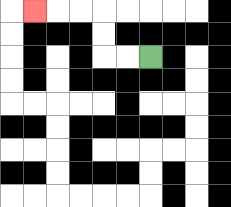{'start': '[6, 2]', 'end': '[1, 0]', 'path_directions': 'L,L,U,U,L,L,L', 'path_coordinates': '[[6, 2], [5, 2], [4, 2], [4, 1], [4, 0], [3, 0], [2, 0], [1, 0]]'}